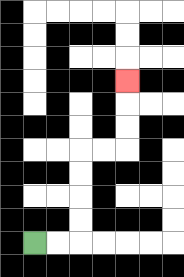{'start': '[1, 10]', 'end': '[5, 3]', 'path_directions': 'R,R,U,U,U,U,R,R,U,U,U', 'path_coordinates': '[[1, 10], [2, 10], [3, 10], [3, 9], [3, 8], [3, 7], [3, 6], [4, 6], [5, 6], [5, 5], [5, 4], [5, 3]]'}